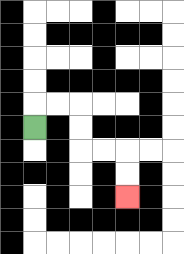{'start': '[1, 5]', 'end': '[5, 8]', 'path_directions': 'U,R,R,D,D,R,R,D,D', 'path_coordinates': '[[1, 5], [1, 4], [2, 4], [3, 4], [3, 5], [3, 6], [4, 6], [5, 6], [5, 7], [5, 8]]'}